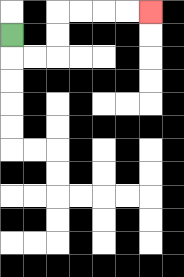{'start': '[0, 1]', 'end': '[6, 0]', 'path_directions': 'D,R,R,U,U,R,R,R,R', 'path_coordinates': '[[0, 1], [0, 2], [1, 2], [2, 2], [2, 1], [2, 0], [3, 0], [4, 0], [5, 0], [6, 0]]'}